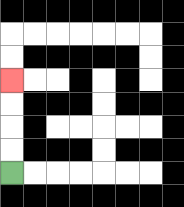{'start': '[0, 7]', 'end': '[0, 3]', 'path_directions': 'U,U,U,U', 'path_coordinates': '[[0, 7], [0, 6], [0, 5], [0, 4], [0, 3]]'}